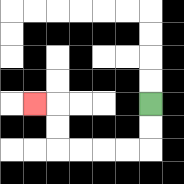{'start': '[6, 4]', 'end': '[1, 4]', 'path_directions': 'D,D,L,L,L,L,U,U,L', 'path_coordinates': '[[6, 4], [6, 5], [6, 6], [5, 6], [4, 6], [3, 6], [2, 6], [2, 5], [2, 4], [1, 4]]'}